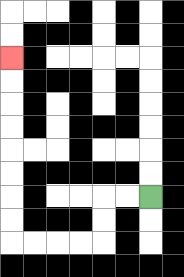{'start': '[6, 8]', 'end': '[0, 2]', 'path_directions': 'L,L,D,D,L,L,L,L,U,U,U,U,U,U,U,U', 'path_coordinates': '[[6, 8], [5, 8], [4, 8], [4, 9], [4, 10], [3, 10], [2, 10], [1, 10], [0, 10], [0, 9], [0, 8], [0, 7], [0, 6], [0, 5], [0, 4], [0, 3], [0, 2]]'}